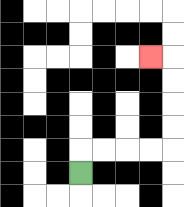{'start': '[3, 7]', 'end': '[6, 2]', 'path_directions': 'U,R,R,R,R,U,U,U,U,L', 'path_coordinates': '[[3, 7], [3, 6], [4, 6], [5, 6], [6, 6], [7, 6], [7, 5], [7, 4], [7, 3], [7, 2], [6, 2]]'}